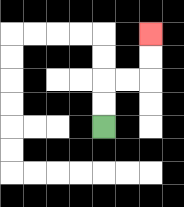{'start': '[4, 5]', 'end': '[6, 1]', 'path_directions': 'U,U,R,R,U,U', 'path_coordinates': '[[4, 5], [4, 4], [4, 3], [5, 3], [6, 3], [6, 2], [6, 1]]'}